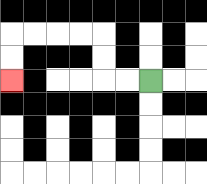{'start': '[6, 3]', 'end': '[0, 3]', 'path_directions': 'L,L,U,U,L,L,L,L,D,D', 'path_coordinates': '[[6, 3], [5, 3], [4, 3], [4, 2], [4, 1], [3, 1], [2, 1], [1, 1], [0, 1], [0, 2], [0, 3]]'}